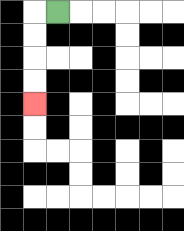{'start': '[2, 0]', 'end': '[1, 4]', 'path_directions': 'L,D,D,D,D', 'path_coordinates': '[[2, 0], [1, 0], [1, 1], [1, 2], [1, 3], [1, 4]]'}